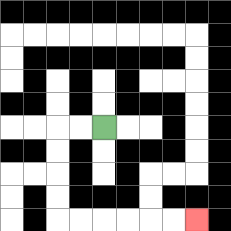{'start': '[4, 5]', 'end': '[8, 9]', 'path_directions': 'L,L,D,D,D,D,R,R,R,R,R,R', 'path_coordinates': '[[4, 5], [3, 5], [2, 5], [2, 6], [2, 7], [2, 8], [2, 9], [3, 9], [4, 9], [5, 9], [6, 9], [7, 9], [8, 9]]'}